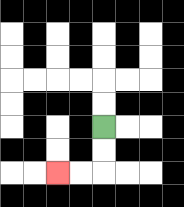{'start': '[4, 5]', 'end': '[2, 7]', 'path_directions': 'D,D,L,L', 'path_coordinates': '[[4, 5], [4, 6], [4, 7], [3, 7], [2, 7]]'}